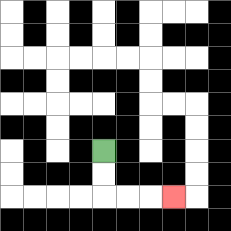{'start': '[4, 6]', 'end': '[7, 8]', 'path_directions': 'D,D,R,R,R', 'path_coordinates': '[[4, 6], [4, 7], [4, 8], [5, 8], [6, 8], [7, 8]]'}